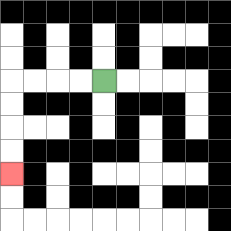{'start': '[4, 3]', 'end': '[0, 7]', 'path_directions': 'L,L,L,L,D,D,D,D', 'path_coordinates': '[[4, 3], [3, 3], [2, 3], [1, 3], [0, 3], [0, 4], [0, 5], [0, 6], [0, 7]]'}